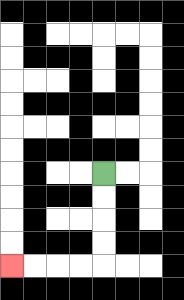{'start': '[4, 7]', 'end': '[0, 11]', 'path_directions': 'D,D,D,D,L,L,L,L', 'path_coordinates': '[[4, 7], [4, 8], [4, 9], [4, 10], [4, 11], [3, 11], [2, 11], [1, 11], [0, 11]]'}